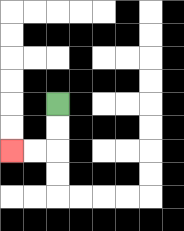{'start': '[2, 4]', 'end': '[0, 6]', 'path_directions': 'D,D,L,L', 'path_coordinates': '[[2, 4], [2, 5], [2, 6], [1, 6], [0, 6]]'}